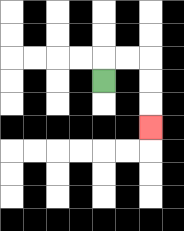{'start': '[4, 3]', 'end': '[6, 5]', 'path_directions': 'U,R,R,D,D,D', 'path_coordinates': '[[4, 3], [4, 2], [5, 2], [6, 2], [6, 3], [6, 4], [6, 5]]'}